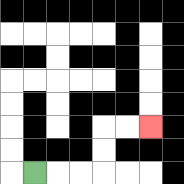{'start': '[1, 7]', 'end': '[6, 5]', 'path_directions': 'R,R,R,U,U,R,R', 'path_coordinates': '[[1, 7], [2, 7], [3, 7], [4, 7], [4, 6], [4, 5], [5, 5], [6, 5]]'}